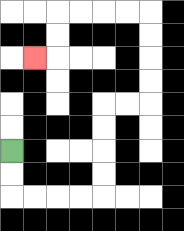{'start': '[0, 6]', 'end': '[1, 2]', 'path_directions': 'D,D,R,R,R,R,U,U,U,U,R,R,U,U,U,U,L,L,L,L,D,D,L', 'path_coordinates': '[[0, 6], [0, 7], [0, 8], [1, 8], [2, 8], [3, 8], [4, 8], [4, 7], [4, 6], [4, 5], [4, 4], [5, 4], [6, 4], [6, 3], [6, 2], [6, 1], [6, 0], [5, 0], [4, 0], [3, 0], [2, 0], [2, 1], [2, 2], [1, 2]]'}